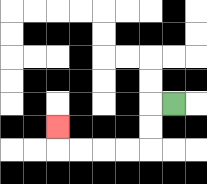{'start': '[7, 4]', 'end': '[2, 5]', 'path_directions': 'L,D,D,L,L,L,L,U', 'path_coordinates': '[[7, 4], [6, 4], [6, 5], [6, 6], [5, 6], [4, 6], [3, 6], [2, 6], [2, 5]]'}